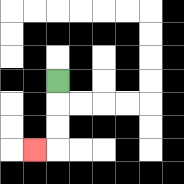{'start': '[2, 3]', 'end': '[1, 6]', 'path_directions': 'D,D,D,L', 'path_coordinates': '[[2, 3], [2, 4], [2, 5], [2, 6], [1, 6]]'}